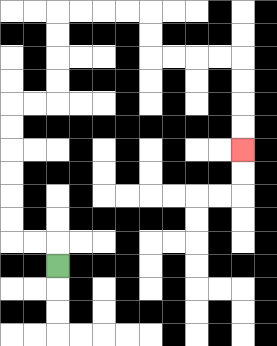{'start': '[2, 11]', 'end': '[10, 6]', 'path_directions': 'U,L,L,U,U,U,U,U,U,R,R,U,U,U,U,R,R,R,R,D,D,R,R,R,R,D,D,D,D', 'path_coordinates': '[[2, 11], [2, 10], [1, 10], [0, 10], [0, 9], [0, 8], [0, 7], [0, 6], [0, 5], [0, 4], [1, 4], [2, 4], [2, 3], [2, 2], [2, 1], [2, 0], [3, 0], [4, 0], [5, 0], [6, 0], [6, 1], [6, 2], [7, 2], [8, 2], [9, 2], [10, 2], [10, 3], [10, 4], [10, 5], [10, 6]]'}